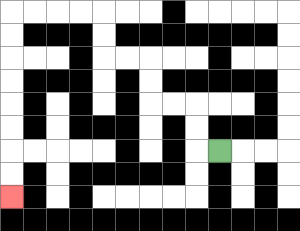{'start': '[9, 6]', 'end': '[0, 8]', 'path_directions': 'L,U,U,L,L,U,U,L,L,U,U,L,L,L,L,D,D,D,D,D,D,D,D', 'path_coordinates': '[[9, 6], [8, 6], [8, 5], [8, 4], [7, 4], [6, 4], [6, 3], [6, 2], [5, 2], [4, 2], [4, 1], [4, 0], [3, 0], [2, 0], [1, 0], [0, 0], [0, 1], [0, 2], [0, 3], [0, 4], [0, 5], [0, 6], [0, 7], [0, 8]]'}